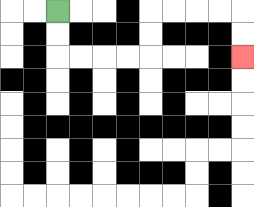{'start': '[2, 0]', 'end': '[10, 2]', 'path_directions': 'D,D,R,R,R,R,U,U,R,R,R,R,D,D', 'path_coordinates': '[[2, 0], [2, 1], [2, 2], [3, 2], [4, 2], [5, 2], [6, 2], [6, 1], [6, 0], [7, 0], [8, 0], [9, 0], [10, 0], [10, 1], [10, 2]]'}